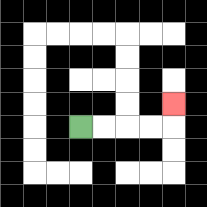{'start': '[3, 5]', 'end': '[7, 4]', 'path_directions': 'R,R,R,R,U', 'path_coordinates': '[[3, 5], [4, 5], [5, 5], [6, 5], [7, 5], [7, 4]]'}